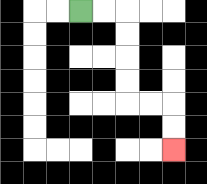{'start': '[3, 0]', 'end': '[7, 6]', 'path_directions': 'R,R,D,D,D,D,R,R,D,D', 'path_coordinates': '[[3, 0], [4, 0], [5, 0], [5, 1], [5, 2], [5, 3], [5, 4], [6, 4], [7, 4], [7, 5], [7, 6]]'}